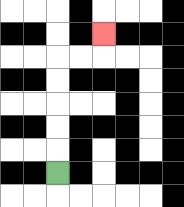{'start': '[2, 7]', 'end': '[4, 1]', 'path_directions': 'U,U,U,U,U,R,R,U', 'path_coordinates': '[[2, 7], [2, 6], [2, 5], [2, 4], [2, 3], [2, 2], [3, 2], [4, 2], [4, 1]]'}